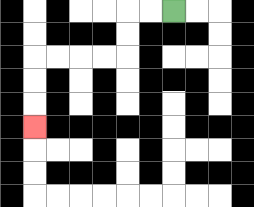{'start': '[7, 0]', 'end': '[1, 5]', 'path_directions': 'L,L,D,D,L,L,L,L,D,D,D', 'path_coordinates': '[[7, 0], [6, 0], [5, 0], [5, 1], [5, 2], [4, 2], [3, 2], [2, 2], [1, 2], [1, 3], [1, 4], [1, 5]]'}